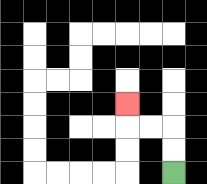{'start': '[7, 7]', 'end': '[5, 4]', 'path_directions': 'U,U,L,L,U', 'path_coordinates': '[[7, 7], [7, 6], [7, 5], [6, 5], [5, 5], [5, 4]]'}